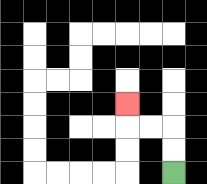{'start': '[7, 7]', 'end': '[5, 4]', 'path_directions': 'U,U,L,L,U', 'path_coordinates': '[[7, 7], [7, 6], [7, 5], [6, 5], [5, 5], [5, 4]]'}